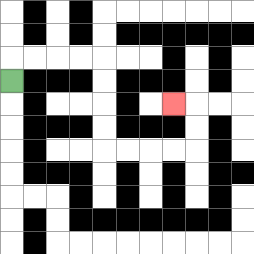{'start': '[0, 3]', 'end': '[7, 4]', 'path_directions': 'U,R,R,R,R,D,D,D,D,R,R,R,R,U,U,L', 'path_coordinates': '[[0, 3], [0, 2], [1, 2], [2, 2], [3, 2], [4, 2], [4, 3], [4, 4], [4, 5], [4, 6], [5, 6], [6, 6], [7, 6], [8, 6], [8, 5], [8, 4], [7, 4]]'}